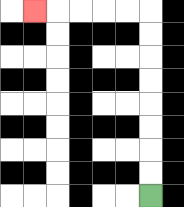{'start': '[6, 8]', 'end': '[1, 0]', 'path_directions': 'U,U,U,U,U,U,U,U,L,L,L,L,L', 'path_coordinates': '[[6, 8], [6, 7], [6, 6], [6, 5], [6, 4], [6, 3], [6, 2], [6, 1], [6, 0], [5, 0], [4, 0], [3, 0], [2, 0], [1, 0]]'}